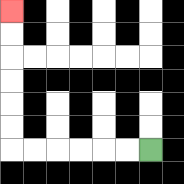{'start': '[6, 6]', 'end': '[0, 0]', 'path_directions': 'L,L,L,L,L,L,U,U,U,U,U,U', 'path_coordinates': '[[6, 6], [5, 6], [4, 6], [3, 6], [2, 6], [1, 6], [0, 6], [0, 5], [0, 4], [0, 3], [0, 2], [0, 1], [0, 0]]'}